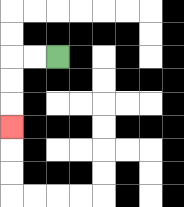{'start': '[2, 2]', 'end': '[0, 5]', 'path_directions': 'L,L,D,D,D', 'path_coordinates': '[[2, 2], [1, 2], [0, 2], [0, 3], [0, 4], [0, 5]]'}